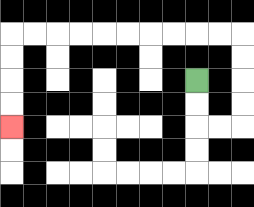{'start': '[8, 3]', 'end': '[0, 5]', 'path_directions': 'D,D,R,R,U,U,U,U,L,L,L,L,L,L,L,L,L,L,D,D,D,D', 'path_coordinates': '[[8, 3], [8, 4], [8, 5], [9, 5], [10, 5], [10, 4], [10, 3], [10, 2], [10, 1], [9, 1], [8, 1], [7, 1], [6, 1], [5, 1], [4, 1], [3, 1], [2, 1], [1, 1], [0, 1], [0, 2], [0, 3], [0, 4], [0, 5]]'}